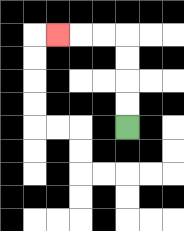{'start': '[5, 5]', 'end': '[2, 1]', 'path_directions': 'U,U,U,U,L,L,L', 'path_coordinates': '[[5, 5], [5, 4], [5, 3], [5, 2], [5, 1], [4, 1], [3, 1], [2, 1]]'}